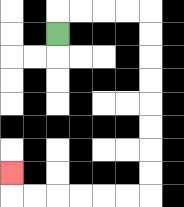{'start': '[2, 1]', 'end': '[0, 7]', 'path_directions': 'U,R,R,R,R,D,D,D,D,D,D,D,D,L,L,L,L,L,L,U', 'path_coordinates': '[[2, 1], [2, 0], [3, 0], [4, 0], [5, 0], [6, 0], [6, 1], [6, 2], [6, 3], [6, 4], [6, 5], [6, 6], [6, 7], [6, 8], [5, 8], [4, 8], [3, 8], [2, 8], [1, 8], [0, 8], [0, 7]]'}